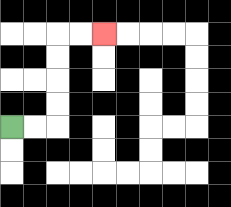{'start': '[0, 5]', 'end': '[4, 1]', 'path_directions': 'R,R,U,U,U,U,R,R', 'path_coordinates': '[[0, 5], [1, 5], [2, 5], [2, 4], [2, 3], [2, 2], [2, 1], [3, 1], [4, 1]]'}